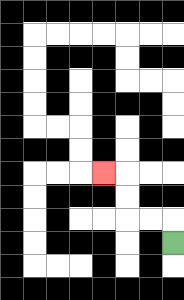{'start': '[7, 10]', 'end': '[4, 7]', 'path_directions': 'U,L,L,U,U,L', 'path_coordinates': '[[7, 10], [7, 9], [6, 9], [5, 9], [5, 8], [5, 7], [4, 7]]'}